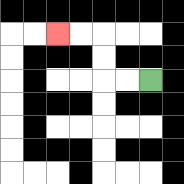{'start': '[6, 3]', 'end': '[2, 1]', 'path_directions': 'L,L,U,U,L,L', 'path_coordinates': '[[6, 3], [5, 3], [4, 3], [4, 2], [4, 1], [3, 1], [2, 1]]'}